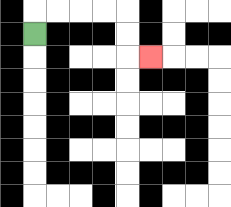{'start': '[1, 1]', 'end': '[6, 2]', 'path_directions': 'U,R,R,R,R,D,D,R', 'path_coordinates': '[[1, 1], [1, 0], [2, 0], [3, 0], [4, 0], [5, 0], [5, 1], [5, 2], [6, 2]]'}